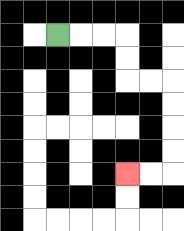{'start': '[2, 1]', 'end': '[5, 7]', 'path_directions': 'R,R,R,D,D,R,R,D,D,D,D,L,L', 'path_coordinates': '[[2, 1], [3, 1], [4, 1], [5, 1], [5, 2], [5, 3], [6, 3], [7, 3], [7, 4], [7, 5], [7, 6], [7, 7], [6, 7], [5, 7]]'}